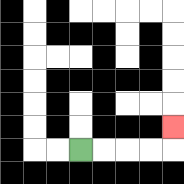{'start': '[3, 6]', 'end': '[7, 5]', 'path_directions': 'R,R,R,R,U', 'path_coordinates': '[[3, 6], [4, 6], [5, 6], [6, 6], [7, 6], [7, 5]]'}